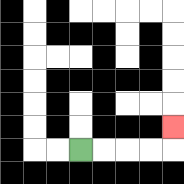{'start': '[3, 6]', 'end': '[7, 5]', 'path_directions': 'R,R,R,R,U', 'path_coordinates': '[[3, 6], [4, 6], [5, 6], [6, 6], [7, 6], [7, 5]]'}